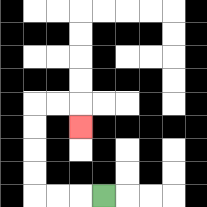{'start': '[4, 8]', 'end': '[3, 5]', 'path_directions': 'L,L,L,U,U,U,U,R,R,D', 'path_coordinates': '[[4, 8], [3, 8], [2, 8], [1, 8], [1, 7], [1, 6], [1, 5], [1, 4], [2, 4], [3, 4], [3, 5]]'}